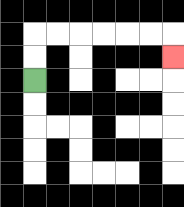{'start': '[1, 3]', 'end': '[7, 2]', 'path_directions': 'U,U,R,R,R,R,R,R,D', 'path_coordinates': '[[1, 3], [1, 2], [1, 1], [2, 1], [3, 1], [4, 1], [5, 1], [6, 1], [7, 1], [7, 2]]'}